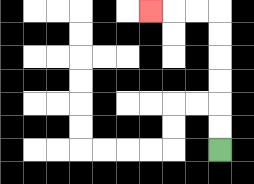{'start': '[9, 6]', 'end': '[6, 0]', 'path_directions': 'U,U,U,U,U,U,L,L,L', 'path_coordinates': '[[9, 6], [9, 5], [9, 4], [9, 3], [9, 2], [9, 1], [9, 0], [8, 0], [7, 0], [6, 0]]'}